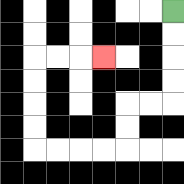{'start': '[7, 0]', 'end': '[4, 2]', 'path_directions': 'D,D,D,D,L,L,D,D,L,L,L,L,U,U,U,U,R,R,R', 'path_coordinates': '[[7, 0], [7, 1], [7, 2], [7, 3], [7, 4], [6, 4], [5, 4], [5, 5], [5, 6], [4, 6], [3, 6], [2, 6], [1, 6], [1, 5], [1, 4], [1, 3], [1, 2], [2, 2], [3, 2], [4, 2]]'}